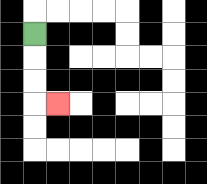{'start': '[1, 1]', 'end': '[2, 4]', 'path_directions': 'D,D,D,R', 'path_coordinates': '[[1, 1], [1, 2], [1, 3], [1, 4], [2, 4]]'}